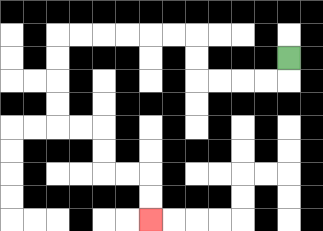{'start': '[12, 2]', 'end': '[6, 9]', 'path_directions': 'D,L,L,L,L,U,U,L,L,L,L,L,L,D,D,D,D,R,R,D,D,R,R,D,D', 'path_coordinates': '[[12, 2], [12, 3], [11, 3], [10, 3], [9, 3], [8, 3], [8, 2], [8, 1], [7, 1], [6, 1], [5, 1], [4, 1], [3, 1], [2, 1], [2, 2], [2, 3], [2, 4], [2, 5], [3, 5], [4, 5], [4, 6], [4, 7], [5, 7], [6, 7], [6, 8], [6, 9]]'}